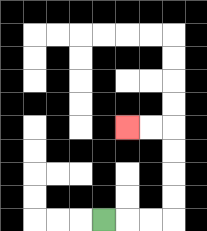{'start': '[4, 9]', 'end': '[5, 5]', 'path_directions': 'R,R,R,U,U,U,U,L,L', 'path_coordinates': '[[4, 9], [5, 9], [6, 9], [7, 9], [7, 8], [7, 7], [7, 6], [7, 5], [6, 5], [5, 5]]'}